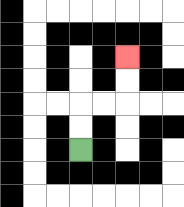{'start': '[3, 6]', 'end': '[5, 2]', 'path_directions': 'U,U,R,R,U,U', 'path_coordinates': '[[3, 6], [3, 5], [3, 4], [4, 4], [5, 4], [5, 3], [5, 2]]'}